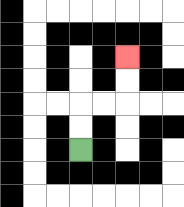{'start': '[3, 6]', 'end': '[5, 2]', 'path_directions': 'U,U,R,R,U,U', 'path_coordinates': '[[3, 6], [3, 5], [3, 4], [4, 4], [5, 4], [5, 3], [5, 2]]'}